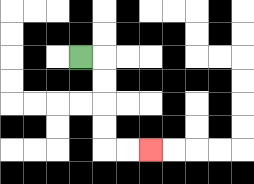{'start': '[3, 2]', 'end': '[6, 6]', 'path_directions': 'R,D,D,D,D,R,R', 'path_coordinates': '[[3, 2], [4, 2], [4, 3], [4, 4], [4, 5], [4, 6], [5, 6], [6, 6]]'}